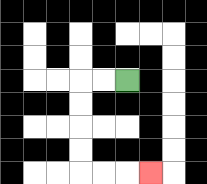{'start': '[5, 3]', 'end': '[6, 7]', 'path_directions': 'L,L,D,D,D,D,R,R,R', 'path_coordinates': '[[5, 3], [4, 3], [3, 3], [3, 4], [3, 5], [3, 6], [3, 7], [4, 7], [5, 7], [6, 7]]'}